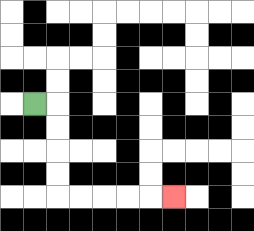{'start': '[1, 4]', 'end': '[7, 8]', 'path_directions': 'R,D,D,D,D,R,R,R,R,R', 'path_coordinates': '[[1, 4], [2, 4], [2, 5], [2, 6], [2, 7], [2, 8], [3, 8], [4, 8], [5, 8], [6, 8], [7, 8]]'}